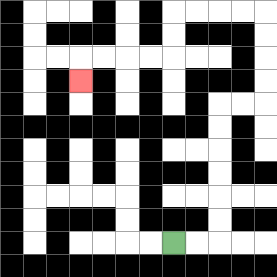{'start': '[7, 10]', 'end': '[3, 3]', 'path_directions': 'R,R,U,U,U,U,U,U,R,R,U,U,U,U,L,L,L,L,D,D,L,L,L,L,D', 'path_coordinates': '[[7, 10], [8, 10], [9, 10], [9, 9], [9, 8], [9, 7], [9, 6], [9, 5], [9, 4], [10, 4], [11, 4], [11, 3], [11, 2], [11, 1], [11, 0], [10, 0], [9, 0], [8, 0], [7, 0], [7, 1], [7, 2], [6, 2], [5, 2], [4, 2], [3, 2], [3, 3]]'}